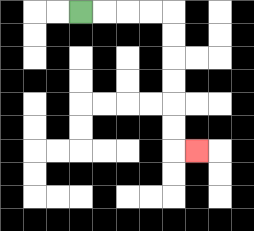{'start': '[3, 0]', 'end': '[8, 6]', 'path_directions': 'R,R,R,R,D,D,D,D,D,D,R', 'path_coordinates': '[[3, 0], [4, 0], [5, 0], [6, 0], [7, 0], [7, 1], [7, 2], [7, 3], [7, 4], [7, 5], [7, 6], [8, 6]]'}